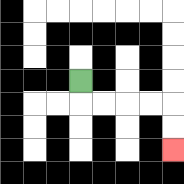{'start': '[3, 3]', 'end': '[7, 6]', 'path_directions': 'D,R,R,R,R,D,D', 'path_coordinates': '[[3, 3], [3, 4], [4, 4], [5, 4], [6, 4], [7, 4], [7, 5], [7, 6]]'}